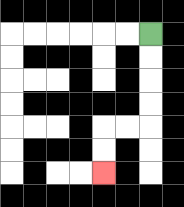{'start': '[6, 1]', 'end': '[4, 7]', 'path_directions': 'D,D,D,D,L,L,D,D', 'path_coordinates': '[[6, 1], [6, 2], [6, 3], [6, 4], [6, 5], [5, 5], [4, 5], [4, 6], [4, 7]]'}